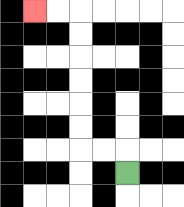{'start': '[5, 7]', 'end': '[1, 0]', 'path_directions': 'U,L,L,U,U,U,U,U,U,L,L', 'path_coordinates': '[[5, 7], [5, 6], [4, 6], [3, 6], [3, 5], [3, 4], [3, 3], [3, 2], [3, 1], [3, 0], [2, 0], [1, 0]]'}